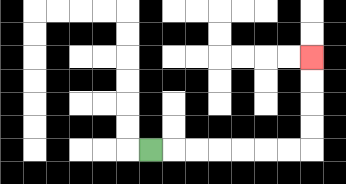{'start': '[6, 6]', 'end': '[13, 2]', 'path_directions': 'R,R,R,R,R,R,R,U,U,U,U', 'path_coordinates': '[[6, 6], [7, 6], [8, 6], [9, 6], [10, 6], [11, 6], [12, 6], [13, 6], [13, 5], [13, 4], [13, 3], [13, 2]]'}